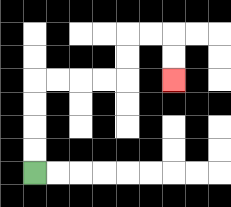{'start': '[1, 7]', 'end': '[7, 3]', 'path_directions': 'U,U,U,U,R,R,R,R,U,U,R,R,D,D', 'path_coordinates': '[[1, 7], [1, 6], [1, 5], [1, 4], [1, 3], [2, 3], [3, 3], [4, 3], [5, 3], [5, 2], [5, 1], [6, 1], [7, 1], [7, 2], [7, 3]]'}